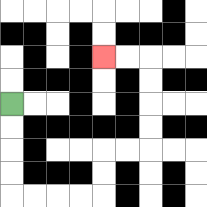{'start': '[0, 4]', 'end': '[4, 2]', 'path_directions': 'D,D,D,D,R,R,R,R,U,U,R,R,U,U,U,U,L,L', 'path_coordinates': '[[0, 4], [0, 5], [0, 6], [0, 7], [0, 8], [1, 8], [2, 8], [3, 8], [4, 8], [4, 7], [4, 6], [5, 6], [6, 6], [6, 5], [6, 4], [6, 3], [6, 2], [5, 2], [4, 2]]'}